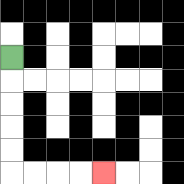{'start': '[0, 2]', 'end': '[4, 7]', 'path_directions': 'D,D,D,D,D,R,R,R,R', 'path_coordinates': '[[0, 2], [0, 3], [0, 4], [0, 5], [0, 6], [0, 7], [1, 7], [2, 7], [3, 7], [4, 7]]'}